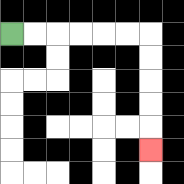{'start': '[0, 1]', 'end': '[6, 6]', 'path_directions': 'R,R,R,R,R,R,D,D,D,D,D', 'path_coordinates': '[[0, 1], [1, 1], [2, 1], [3, 1], [4, 1], [5, 1], [6, 1], [6, 2], [6, 3], [6, 4], [6, 5], [6, 6]]'}